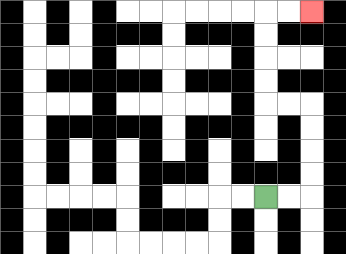{'start': '[11, 8]', 'end': '[13, 0]', 'path_directions': 'R,R,U,U,U,U,L,L,U,U,U,U,R,R', 'path_coordinates': '[[11, 8], [12, 8], [13, 8], [13, 7], [13, 6], [13, 5], [13, 4], [12, 4], [11, 4], [11, 3], [11, 2], [11, 1], [11, 0], [12, 0], [13, 0]]'}